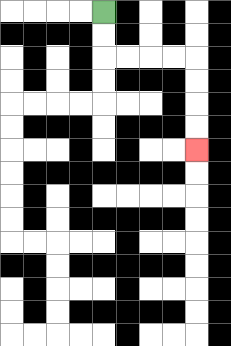{'start': '[4, 0]', 'end': '[8, 6]', 'path_directions': 'D,D,R,R,R,R,D,D,D,D', 'path_coordinates': '[[4, 0], [4, 1], [4, 2], [5, 2], [6, 2], [7, 2], [8, 2], [8, 3], [8, 4], [8, 5], [8, 6]]'}